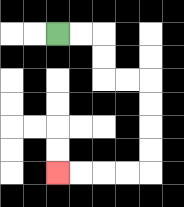{'start': '[2, 1]', 'end': '[2, 7]', 'path_directions': 'R,R,D,D,R,R,D,D,D,D,L,L,L,L', 'path_coordinates': '[[2, 1], [3, 1], [4, 1], [4, 2], [4, 3], [5, 3], [6, 3], [6, 4], [6, 5], [6, 6], [6, 7], [5, 7], [4, 7], [3, 7], [2, 7]]'}